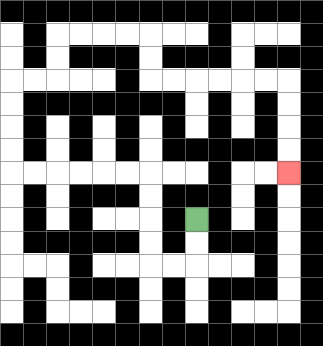{'start': '[8, 9]', 'end': '[12, 7]', 'path_directions': 'D,D,L,L,U,U,U,U,L,L,L,L,L,L,U,U,U,U,R,R,U,U,R,R,R,R,D,D,R,R,R,R,R,R,D,D,D,D', 'path_coordinates': '[[8, 9], [8, 10], [8, 11], [7, 11], [6, 11], [6, 10], [6, 9], [6, 8], [6, 7], [5, 7], [4, 7], [3, 7], [2, 7], [1, 7], [0, 7], [0, 6], [0, 5], [0, 4], [0, 3], [1, 3], [2, 3], [2, 2], [2, 1], [3, 1], [4, 1], [5, 1], [6, 1], [6, 2], [6, 3], [7, 3], [8, 3], [9, 3], [10, 3], [11, 3], [12, 3], [12, 4], [12, 5], [12, 6], [12, 7]]'}